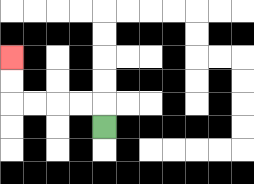{'start': '[4, 5]', 'end': '[0, 2]', 'path_directions': 'U,L,L,L,L,U,U', 'path_coordinates': '[[4, 5], [4, 4], [3, 4], [2, 4], [1, 4], [0, 4], [0, 3], [0, 2]]'}